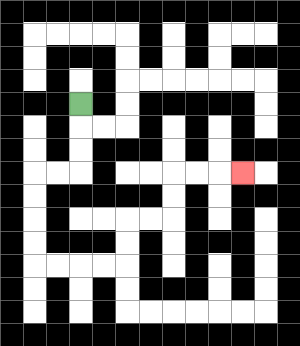{'start': '[3, 4]', 'end': '[10, 7]', 'path_directions': 'D,D,D,L,L,D,D,D,D,R,R,R,R,U,U,R,R,U,U,R,R,R', 'path_coordinates': '[[3, 4], [3, 5], [3, 6], [3, 7], [2, 7], [1, 7], [1, 8], [1, 9], [1, 10], [1, 11], [2, 11], [3, 11], [4, 11], [5, 11], [5, 10], [5, 9], [6, 9], [7, 9], [7, 8], [7, 7], [8, 7], [9, 7], [10, 7]]'}